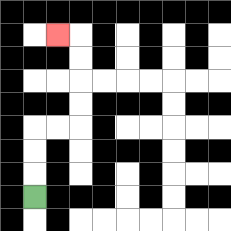{'start': '[1, 8]', 'end': '[2, 1]', 'path_directions': 'U,U,U,R,R,U,U,U,U,L', 'path_coordinates': '[[1, 8], [1, 7], [1, 6], [1, 5], [2, 5], [3, 5], [3, 4], [3, 3], [3, 2], [3, 1], [2, 1]]'}